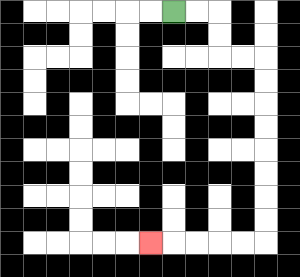{'start': '[7, 0]', 'end': '[6, 10]', 'path_directions': 'R,R,D,D,R,R,D,D,D,D,D,D,D,D,L,L,L,L,L', 'path_coordinates': '[[7, 0], [8, 0], [9, 0], [9, 1], [9, 2], [10, 2], [11, 2], [11, 3], [11, 4], [11, 5], [11, 6], [11, 7], [11, 8], [11, 9], [11, 10], [10, 10], [9, 10], [8, 10], [7, 10], [6, 10]]'}